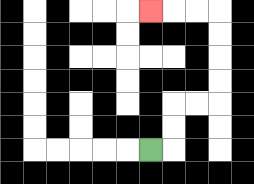{'start': '[6, 6]', 'end': '[6, 0]', 'path_directions': 'R,U,U,R,R,U,U,U,U,L,L,L', 'path_coordinates': '[[6, 6], [7, 6], [7, 5], [7, 4], [8, 4], [9, 4], [9, 3], [9, 2], [9, 1], [9, 0], [8, 0], [7, 0], [6, 0]]'}